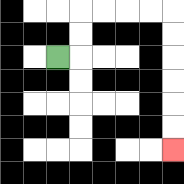{'start': '[2, 2]', 'end': '[7, 6]', 'path_directions': 'R,U,U,R,R,R,R,D,D,D,D,D,D', 'path_coordinates': '[[2, 2], [3, 2], [3, 1], [3, 0], [4, 0], [5, 0], [6, 0], [7, 0], [7, 1], [7, 2], [7, 3], [7, 4], [7, 5], [7, 6]]'}